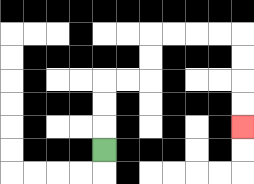{'start': '[4, 6]', 'end': '[10, 5]', 'path_directions': 'U,U,U,R,R,U,U,R,R,R,R,D,D,D,D', 'path_coordinates': '[[4, 6], [4, 5], [4, 4], [4, 3], [5, 3], [6, 3], [6, 2], [6, 1], [7, 1], [8, 1], [9, 1], [10, 1], [10, 2], [10, 3], [10, 4], [10, 5]]'}